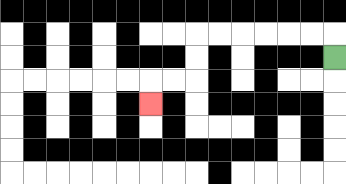{'start': '[14, 2]', 'end': '[6, 4]', 'path_directions': 'U,L,L,L,L,L,L,D,D,L,L,D', 'path_coordinates': '[[14, 2], [14, 1], [13, 1], [12, 1], [11, 1], [10, 1], [9, 1], [8, 1], [8, 2], [8, 3], [7, 3], [6, 3], [6, 4]]'}